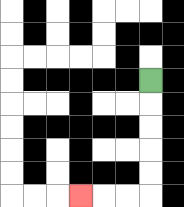{'start': '[6, 3]', 'end': '[3, 8]', 'path_directions': 'D,D,D,D,D,L,L,L', 'path_coordinates': '[[6, 3], [6, 4], [6, 5], [6, 6], [6, 7], [6, 8], [5, 8], [4, 8], [3, 8]]'}